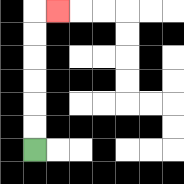{'start': '[1, 6]', 'end': '[2, 0]', 'path_directions': 'U,U,U,U,U,U,R', 'path_coordinates': '[[1, 6], [1, 5], [1, 4], [1, 3], [1, 2], [1, 1], [1, 0], [2, 0]]'}